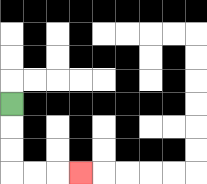{'start': '[0, 4]', 'end': '[3, 7]', 'path_directions': 'D,D,D,R,R,R', 'path_coordinates': '[[0, 4], [0, 5], [0, 6], [0, 7], [1, 7], [2, 7], [3, 7]]'}